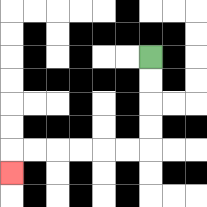{'start': '[6, 2]', 'end': '[0, 7]', 'path_directions': 'D,D,D,D,L,L,L,L,L,L,D', 'path_coordinates': '[[6, 2], [6, 3], [6, 4], [6, 5], [6, 6], [5, 6], [4, 6], [3, 6], [2, 6], [1, 6], [0, 6], [0, 7]]'}